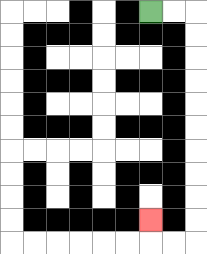{'start': '[6, 0]', 'end': '[6, 9]', 'path_directions': 'R,R,D,D,D,D,D,D,D,D,D,D,L,L,U', 'path_coordinates': '[[6, 0], [7, 0], [8, 0], [8, 1], [8, 2], [8, 3], [8, 4], [8, 5], [8, 6], [8, 7], [8, 8], [8, 9], [8, 10], [7, 10], [6, 10], [6, 9]]'}